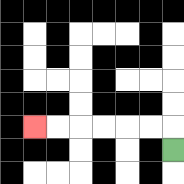{'start': '[7, 6]', 'end': '[1, 5]', 'path_directions': 'U,L,L,L,L,L,L', 'path_coordinates': '[[7, 6], [7, 5], [6, 5], [5, 5], [4, 5], [3, 5], [2, 5], [1, 5]]'}